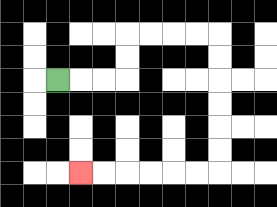{'start': '[2, 3]', 'end': '[3, 7]', 'path_directions': 'R,R,R,U,U,R,R,R,R,D,D,D,D,D,D,L,L,L,L,L,L', 'path_coordinates': '[[2, 3], [3, 3], [4, 3], [5, 3], [5, 2], [5, 1], [6, 1], [7, 1], [8, 1], [9, 1], [9, 2], [9, 3], [9, 4], [9, 5], [9, 6], [9, 7], [8, 7], [7, 7], [6, 7], [5, 7], [4, 7], [3, 7]]'}